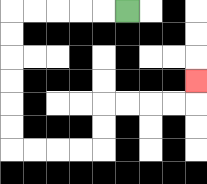{'start': '[5, 0]', 'end': '[8, 3]', 'path_directions': 'L,L,L,L,L,D,D,D,D,D,D,R,R,R,R,U,U,R,R,R,R,U', 'path_coordinates': '[[5, 0], [4, 0], [3, 0], [2, 0], [1, 0], [0, 0], [0, 1], [0, 2], [0, 3], [0, 4], [0, 5], [0, 6], [1, 6], [2, 6], [3, 6], [4, 6], [4, 5], [4, 4], [5, 4], [6, 4], [7, 4], [8, 4], [8, 3]]'}